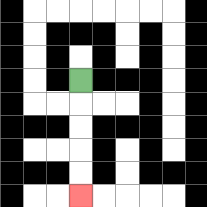{'start': '[3, 3]', 'end': '[3, 8]', 'path_directions': 'D,D,D,D,D', 'path_coordinates': '[[3, 3], [3, 4], [3, 5], [3, 6], [3, 7], [3, 8]]'}